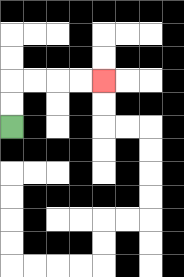{'start': '[0, 5]', 'end': '[4, 3]', 'path_directions': 'U,U,R,R,R,R', 'path_coordinates': '[[0, 5], [0, 4], [0, 3], [1, 3], [2, 3], [3, 3], [4, 3]]'}